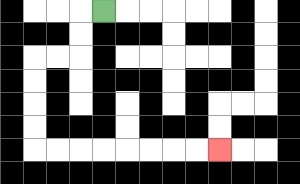{'start': '[4, 0]', 'end': '[9, 6]', 'path_directions': 'L,D,D,L,L,D,D,D,D,R,R,R,R,R,R,R,R', 'path_coordinates': '[[4, 0], [3, 0], [3, 1], [3, 2], [2, 2], [1, 2], [1, 3], [1, 4], [1, 5], [1, 6], [2, 6], [3, 6], [4, 6], [5, 6], [6, 6], [7, 6], [8, 6], [9, 6]]'}